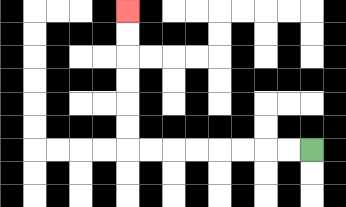{'start': '[13, 6]', 'end': '[5, 0]', 'path_directions': 'L,L,L,L,L,L,L,L,U,U,U,U,U,U', 'path_coordinates': '[[13, 6], [12, 6], [11, 6], [10, 6], [9, 6], [8, 6], [7, 6], [6, 6], [5, 6], [5, 5], [5, 4], [5, 3], [5, 2], [5, 1], [5, 0]]'}